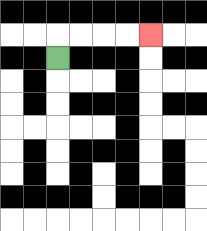{'start': '[2, 2]', 'end': '[6, 1]', 'path_directions': 'U,R,R,R,R', 'path_coordinates': '[[2, 2], [2, 1], [3, 1], [4, 1], [5, 1], [6, 1]]'}